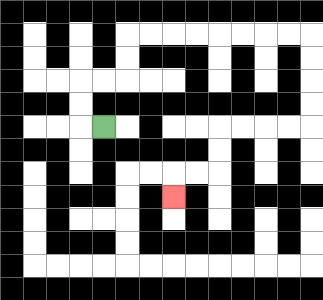{'start': '[4, 5]', 'end': '[7, 8]', 'path_directions': 'L,U,U,R,R,U,U,R,R,R,R,R,R,R,R,D,D,D,D,L,L,L,L,D,D,L,L,D', 'path_coordinates': '[[4, 5], [3, 5], [3, 4], [3, 3], [4, 3], [5, 3], [5, 2], [5, 1], [6, 1], [7, 1], [8, 1], [9, 1], [10, 1], [11, 1], [12, 1], [13, 1], [13, 2], [13, 3], [13, 4], [13, 5], [12, 5], [11, 5], [10, 5], [9, 5], [9, 6], [9, 7], [8, 7], [7, 7], [7, 8]]'}